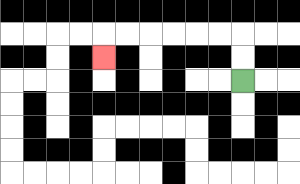{'start': '[10, 3]', 'end': '[4, 2]', 'path_directions': 'U,U,L,L,L,L,L,L,D', 'path_coordinates': '[[10, 3], [10, 2], [10, 1], [9, 1], [8, 1], [7, 1], [6, 1], [5, 1], [4, 1], [4, 2]]'}